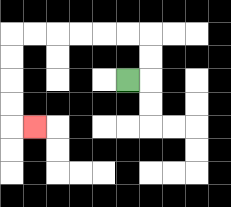{'start': '[5, 3]', 'end': '[1, 5]', 'path_directions': 'R,U,U,L,L,L,L,L,L,D,D,D,D,R', 'path_coordinates': '[[5, 3], [6, 3], [6, 2], [6, 1], [5, 1], [4, 1], [3, 1], [2, 1], [1, 1], [0, 1], [0, 2], [0, 3], [0, 4], [0, 5], [1, 5]]'}